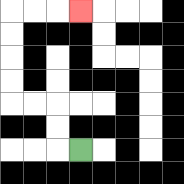{'start': '[3, 6]', 'end': '[3, 0]', 'path_directions': 'L,U,U,L,L,U,U,U,U,R,R,R', 'path_coordinates': '[[3, 6], [2, 6], [2, 5], [2, 4], [1, 4], [0, 4], [0, 3], [0, 2], [0, 1], [0, 0], [1, 0], [2, 0], [3, 0]]'}